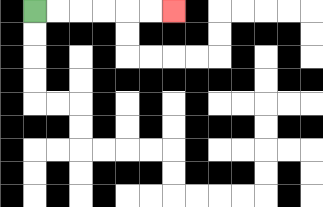{'start': '[1, 0]', 'end': '[7, 0]', 'path_directions': 'R,R,R,R,R,R', 'path_coordinates': '[[1, 0], [2, 0], [3, 0], [4, 0], [5, 0], [6, 0], [7, 0]]'}